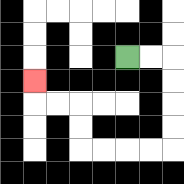{'start': '[5, 2]', 'end': '[1, 3]', 'path_directions': 'R,R,D,D,D,D,L,L,L,L,U,U,L,L,U', 'path_coordinates': '[[5, 2], [6, 2], [7, 2], [7, 3], [7, 4], [7, 5], [7, 6], [6, 6], [5, 6], [4, 6], [3, 6], [3, 5], [3, 4], [2, 4], [1, 4], [1, 3]]'}